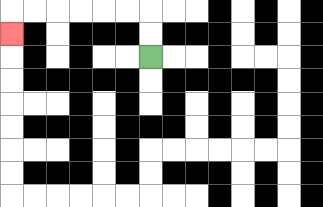{'start': '[6, 2]', 'end': '[0, 1]', 'path_directions': 'U,U,L,L,L,L,L,L,D', 'path_coordinates': '[[6, 2], [6, 1], [6, 0], [5, 0], [4, 0], [3, 0], [2, 0], [1, 0], [0, 0], [0, 1]]'}